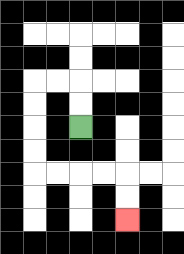{'start': '[3, 5]', 'end': '[5, 9]', 'path_directions': 'U,U,L,L,D,D,D,D,R,R,R,R,D,D', 'path_coordinates': '[[3, 5], [3, 4], [3, 3], [2, 3], [1, 3], [1, 4], [1, 5], [1, 6], [1, 7], [2, 7], [3, 7], [4, 7], [5, 7], [5, 8], [5, 9]]'}